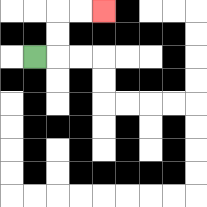{'start': '[1, 2]', 'end': '[4, 0]', 'path_directions': 'R,U,U,R,R', 'path_coordinates': '[[1, 2], [2, 2], [2, 1], [2, 0], [3, 0], [4, 0]]'}